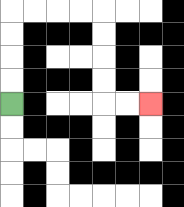{'start': '[0, 4]', 'end': '[6, 4]', 'path_directions': 'U,U,U,U,R,R,R,R,D,D,D,D,R,R', 'path_coordinates': '[[0, 4], [0, 3], [0, 2], [0, 1], [0, 0], [1, 0], [2, 0], [3, 0], [4, 0], [4, 1], [4, 2], [4, 3], [4, 4], [5, 4], [6, 4]]'}